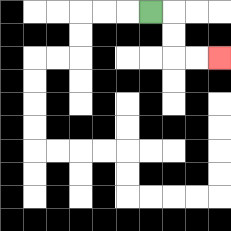{'start': '[6, 0]', 'end': '[9, 2]', 'path_directions': 'R,D,D,R,R', 'path_coordinates': '[[6, 0], [7, 0], [7, 1], [7, 2], [8, 2], [9, 2]]'}